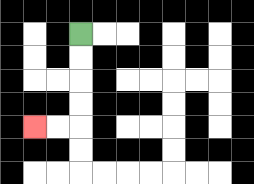{'start': '[3, 1]', 'end': '[1, 5]', 'path_directions': 'D,D,D,D,L,L', 'path_coordinates': '[[3, 1], [3, 2], [3, 3], [3, 4], [3, 5], [2, 5], [1, 5]]'}